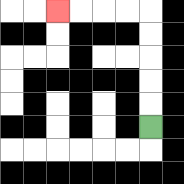{'start': '[6, 5]', 'end': '[2, 0]', 'path_directions': 'U,U,U,U,U,L,L,L,L', 'path_coordinates': '[[6, 5], [6, 4], [6, 3], [6, 2], [6, 1], [6, 0], [5, 0], [4, 0], [3, 0], [2, 0]]'}